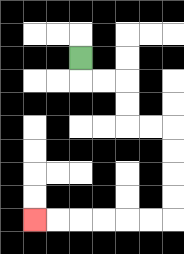{'start': '[3, 2]', 'end': '[1, 9]', 'path_directions': 'D,R,R,D,D,R,R,D,D,D,D,L,L,L,L,L,L', 'path_coordinates': '[[3, 2], [3, 3], [4, 3], [5, 3], [5, 4], [5, 5], [6, 5], [7, 5], [7, 6], [7, 7], [7, 8], [7, 9], [6, 9], [5, 9], [4, 9], [3, 9], [2, 9], [1, 9]]'}